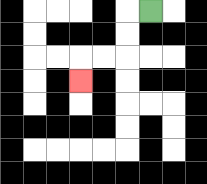{'start': '[6, 0]', 'end': '[3, 3]', 'path_directions': 'L,D,D,L,L,D', 'path_coordinates': '[[6, 0], [5, 0], [5, 1], [5, 2], [4, 2], [3, 2], [3, 3]]'}